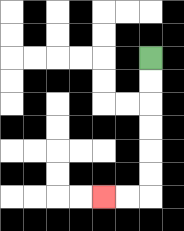{'start': '[6, 2]', 'end': '[4, 8]', 'path_directions': 'D,D,D,D,D,D,L,L', 'path_coordinates': '[[6, 2], [6, 3], [6, 4], [6, 5], [6, 6], [6, 7], [6, 8], [5, 8], [4, 8]]'}